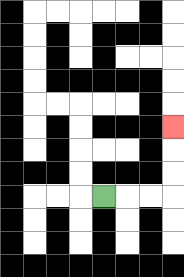{'start': '[4, 8]', 'end': '[7, 5]', 'path_directions': 'R,R,R,U,U,U', 'path_coordinates': '[[4, 8], [5, 8], [6, 8], [7, 8], [7, 7], [7, 6], [7, 5]]'}